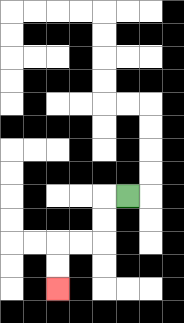{'start': '[5, 8]', 'end': '[2, 12]', 'path_directions': 'L,D,D,L,L,D,D', 'path_coordinates': '[[5, 8], [4, 8], [4, 9], [4, 10], [3, 10], [2, 10], [2, 11], [2, 12]]'}